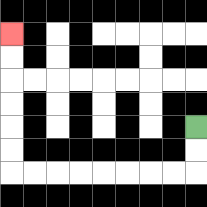{'start': '[8, 5]', 'end': '[0, 1]', 'path_directions': 'D,D,L,L,L,L,L,L,L,L,U,U,U,U,U,U', 'path_coordinates': '[[8, 5], [8, 6], [8, 7], [7, 7], [6, 7], [5, 7], [4, 7], [3, 7], [2, 7], [1, 7], [0, 7], [0, 6], [0, 5], [0, 4], [0, 3], [0, 2], [0, 1]]'}